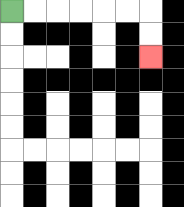{'start': '[0, 0]', 'end': '[6, 2]', 'path_directions': 'R,R,R,R,R,R,D,D', 'path_coordinates': '[[0, 0], [1, 0], [2, 0], [3, 0], [4, 0], [5, 0], [6, 0], [6, 1], [6, 2]]'}